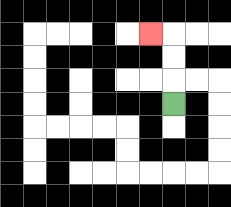{'start': '[7, 4]', 'end': '[6, 1]', 'path_directions': 'U,U,U,L', 'path_coordinates': '[[7, 4], [7, 3], [7, 2], [7, 1], [6, 1]]'}